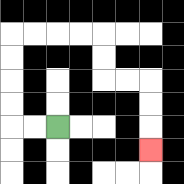{'start': '[2, 5]', 'end': '[6, 6]', 'path_directions': 'L,L,U,U,U,U,R,R,R,R,D,D,R,R,D,D,D', 'path_coordinates': '[[2, 5], [1, 5], [0, 5], [0, 4], [0, 3], [0, 2], [0, 1], [1, 1], [2, 1], [3, 1], [4, 1], [4, 2], [4, 3], [5, 3], [6, 3], [6, 4], [6, 5], [6, 6]]'}